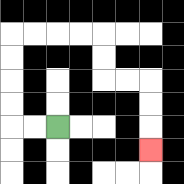{'start': '[2, 5]', 'end': '[6, 6]', 'path_directions': 'L,L,U,U,U,U,R,R,R,R,D,D,R,R,D,D,D', 'path_coordinates': '[[2, 5], [1, 5], [0, 5], [0, 4], [0, 3], [0, 2], [0, 1], [1, 1], [2, 1], [3, 1], [4, 1], [4, 2], [4, 3], [5, 3], [6, 3], [6, 4], [6, 5], [6, 6]]'}